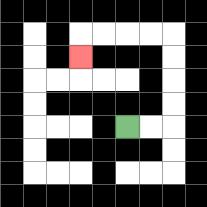{'start': '[5, 5]', 'end': '[3, 2]', 'path_directions': 'R,R,U,U,U,U,L,L,L,L,D', 'path_coordinates': '[[5, 5], [6, 5], [7, 5], [7, 4], [7, 3], [7, 2], [7, 1], [6, 1], [5, 1], [4, 1], [3, 1], [3, 2]]'}